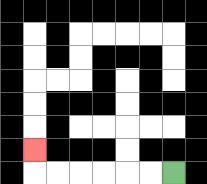{'start': '[7, 7]', 'end': '[1, 6]', 'path_directions': 'L,L,L,L,L,L,U', 'path_coordinates': '[[7, 7], [6, 7], [5, 7], [4, 7], [3, 7], [2, 7], [1, 7], [1, 6]]'}